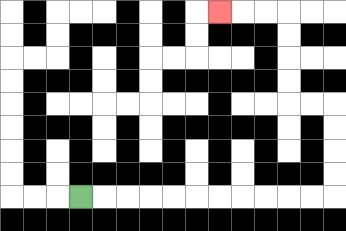{'start': '[3, 8]', 'end': '[9, 0]', 'path_directions': 'R,R,R,R,R,R,R,R,R,R,R,U,U,U,U,L,L,U,U,U,U,L,L,L', 'path_coordinates': '[[3, 8], [4, 8], [5, 8], [6, 8], [7, 8], [8, 8], [9, 8], [10, 8], [11, 8], [12, 8], [13, 8], [14, 8], [14, 7], [14, 6], [14, 5], [14, 4], [13, 4], [12, 4], [12, 3], [12, 2], [12, 1], [12, 0], [11, 0], [10, 0], [9, 0]]'}